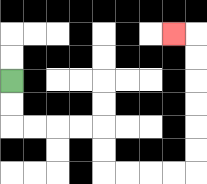{'start': '[0, 3]', 'end': '[7, 1]', 'path_directions': 'D,D,R,R,R,R,D,D,R,R,R,R,U,U,U,U,U,U,L', 'path_coordinates': '[[0, 3], [0, 4], [0, 5], [1, 5], [2, 5], [3, 5], [4, 5], [4, 6], [4, 7], [5, 7], [6, 7], [7, 7], [8, 7], [8, 6], [8, 5], [8, 4], [8, 3], [8, 2], [8, 1], [7, 1]]'}